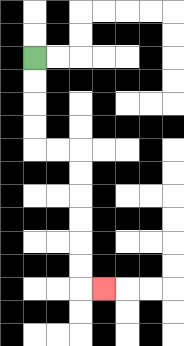{'start': '[1, 2]', 'end': '[4, 12]', 'path_directions': 'D,D,D,D,R,R,D,D,D,D,D,D,R', 'path_coordinates': '[[1, 2], [1, 3], [1, 4], [1, 5], [1, 6], [2, 6], [3, 6], [3, 7], [3, 8], [3, 9], [3, 10], [3, 11], [3, 12], [4, 12]]'}